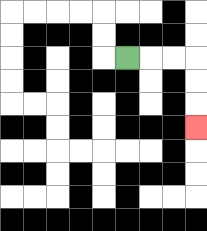{'start': '[5, 2]', 'end': '[8, 5]', 'path_directions': 'R,R,R,D,D,D', 'path_coordinates': '[[5, 2], [6, 2], [7, 2], [8, 2], [8, 3], [8, 4], [8, 5]]'}